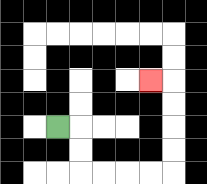{'start': '[2, 5]', 'end': '[6, 3]', 'path_directions': 'R,D,D,R,R,R,R,U,U,U,U,L', 'path_coordinates': '[[2, 5], [3, 5], [3, 6], [3, 7], [4, 7], [5, 7], [6, 7], [7, 7], [7, 6], [7, 5], [7, 4], [7, 3], [6, 3]]'}